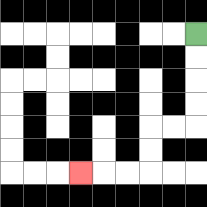{'start': '[8, 1]', 'end': '[3, 7]', 'path_directions': 'D,D,D,D,L,L,D,D,L,L,L', 'path_coordinates': '[[8, 1], [8, 2], [8, 3], [8, 4], [8, 5], [7, 5], [6, 5], [6, 6], [6, 7], [5, 7], [4, 7], [3, 7]]'}